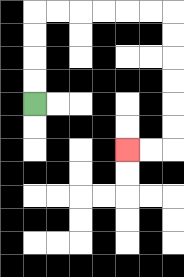{'start': '[1, 4]', 'end': '[5, 6]', 'path_directions': 'U,U,U,U,R,R,R,R,R,R,D,D,D,D,D,D,L,L', 'path_coordinates': '[[1, 4], [1, 3], [1, 2], [1, 1], [1, 0], [2, 0], [3, 0], [4, 0], [5, 0], [6, 0], [7, 0], [7, 1], [7, 2], [7, 3], [7, 4], [7, 5], [7, 6], [6, 6], [5, 6]]'}